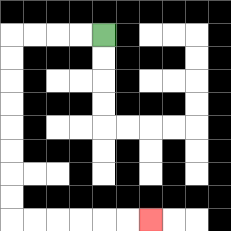{'start': '[4, 1]', 'end': '[6, 9]', 'path_directions': 'L,L,L,L,D,D,D,D,D,D,D,D,R,R,R,R,R,R', 'path_coordinates': '[[4, 1], [3, 1], [2, 1], [1, 1], [0, 1], [0, 2], [0, 3], [0, 4], [0, 5], [0, 6], [0, 7], [0, 8], [0, 9], [1, 9], [2, 9], [3, 9], [4, 9], [5, 9], [6, 9]]'}